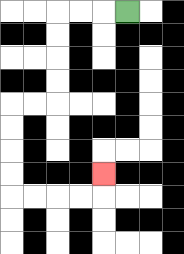{'start': '[5, 0]', 'end': '[4, 7]', 'path_directions': 'L,L,L,D,D,D,D,L,L,D,D,D,D,R,R,R,R,U', 'path_coordinates': '[[5, 0], [4, 0], [3, 0], [2, 0], [2, 1], [2, 2], [2, 3], [2, 4], [1, 4], [0, 4], [0, 5], [0, 6], [0, 7], [0, 8], [1, 8], [2, 8], [3, 8], [4, 8], [4, 7]]'}